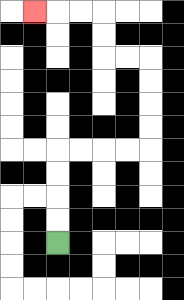{'start': '[2, 10]', 'end': '[1, 0]', 'path_directions': 'U,U,U,U,R,R,R,R,U,U,U,U,L,L,U,U,L,L,L', 'path_coordinates': '[[2, 10], [2, 9], [2, 8], [2, 7], [2, 6], [3, 6], [4, 6], [5, 6], [6, 6], [6, 5], [6, 4], [6, 3], [6, 2], [5, 2], [4, 2], [4, 1], [4, 0], [3, 0], [2, 0], [1, 0]]'}